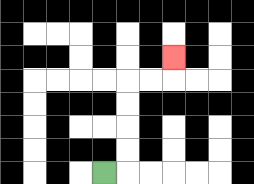{'start': '[4, 7]', 'end': '[7, 2]', 'path_directions': 'R,U,U,U,U,R,R,U', 'path_coordinates': '[[4, 7], [5, 7], [5, 6], [5, 5], [5, 4], [5, 3], [6, 3], [7, 3], [7, 2]]'}